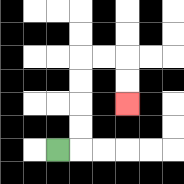{'start': '[2, 6]', 'end': '[5, 4]', 'path_directions': 'R,U,U,U,U,R,R,D,D', 'path_coordinates': '[[2, 6], [3, 6], [3, 5], [3, 4], [3, 3], [3, 2], [4, 2], [5, 2], [5, 3], [5, 4]]'}